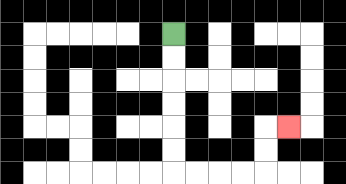{'start': '[7, 1]', 'end': '[12, 5]', 'path_directions': 'D,D,D,D,D,D,R,R,R,R,U,U,R', 'path_coordinates': '[[7, 1], [7, 2], [7, 3], [7, 4], [7, 5], [7, 6], [7, 7], [8, 7], [9, 7], [10, 7], [11, 7], [11, 6], [11, 5], [12, 5]]'}